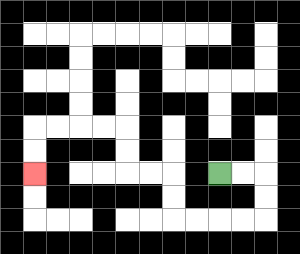{'start': '[9, 7]', 'end': '[1, 7]', 'path_directions': 'R,R,D,D,L,L,L,L,U,U,L,L,U,U,L,L,L,L,D,D', 'path_coordinates': '[[9, 7], [10, 7], [11, 7], [11, 8], [11, 9], [10, 9], [9, 9], [8, 9], [7, 9], [7, 8], [7, 7], [6, 7], [5, 7], [5, 6], [5, 5], [4, 5], [3, 5], [2, 5], [1, 5], [1, 6], [1, 7]]'}